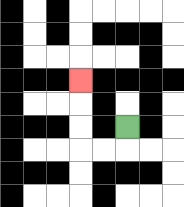{'start': '[5, 5]', 'end': '[3, 3]', 'path_directions': 'D,L,L,U,U,U', 'path_coordinates': '[[5, 5], [5, 6], [4, 6], [3, 6], [3, 5], [3, 4], [3, 3]]'}